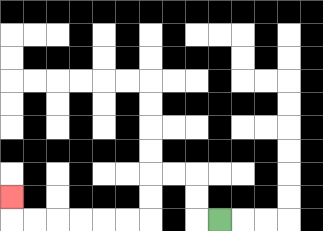{'start': '[9, 9]', 'end': '[0, 8]', 'path_directions': 'L,U,U,L,L,D,D,L,L,L,L,L,L,U', 'path_coordinates': '[[9, 9], [8, 9], [8, 8], [8, 7], [7, 7], [6, 7], [6, 8], [6, 9], [5, 9], [4, 9], [3, 9], [2, 9], [1, 9], [0, 9], [0, 8]]'}